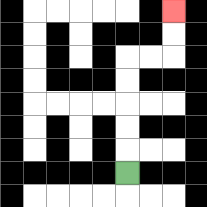{'start': '[5, 7]', 'end': '[7, 0]', 'path_directions': 'U,U,U,U,U,R,R,U,U', 'path_coordinates': '[[5, 7], [5, 6], [5, 5], [5, 4], [5, 3], [5, 2], [6, 2], [7, 2], [7, 1], [7, 0]]'}